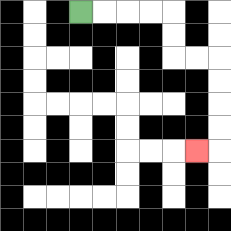{'start': '[3, 0]', 'end': '[8, 6]', 'path_directions': 'R,R,R,R,D,D,R,R,D,D,D,D,L', 'path_coordinates': '[[3, 0], [4, 0], [5, 0], [6, 0], [7, 0], [7, 1], [7, 2], [8, 2], [9, 2], [9, 3], [9, 4], [9, 5], [9, 6], [8, 6]]'}